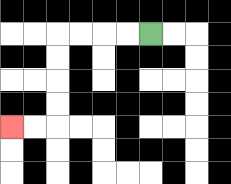{'start': '[6, 1]', 'end': '[0, 5]', 'path_directions': 'L,L,L,L,D,D,D,D,L,L', 'path_coordinates': '[[6, 1], [5, 1], [4, 1], [3, 1], [2, 1], [2, 2], [2, 3], [2, 4], [2, 5], [1, 5], [0, 5]]'}